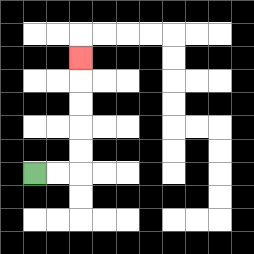{'start': '[1, 7]', 'end': '[3, 2]', 'path_directions': 'R,R,U,U,U,U,U', 'path_coordinates': '[[1, 7], [2, 7], [3, 7], [3, 6], [3, 5], [3, 4], [3, 3], [3, 2]]'}